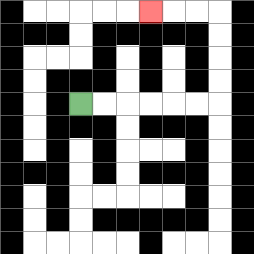{'start': '[3, 4]', 'end': '[6, 0]', 'path_directions': 'R,R,R,R,R,R,U,U,U,U,L,L,L', 'path_coordinates': '[[3, 4], [4, 4], [5, 4], [6, 4], [7, 4], [8, 4], [9, 4], [9, 3], [9, 2], [9, 1], [9, 0], [8, 0], [7, 0], [6, 0]]'}